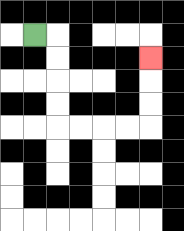{'start': '[1, 1]', 'end': '[6, 2]', 'path_directions': 'R,D,D,D,D,R,R,R,R,U,U,U', 'path_coordinates': '[[1, 1], [2, 1], [2, 2], [2, 3], [2, 4], [2, 5], [3, 5], [4, 5], [5, 5], [6, 5], [6, 4], [6, 3], [6, 2]]'}